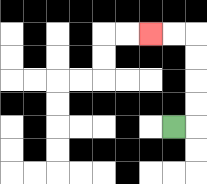{'start': '[7, 5]', 'end': '[6, 1]', 'path_directions': 'R,U,U,U,U,L,L', 'path_coordinates': '[[7, 5], [8, 5], [8, 4], [8, 3], [8, 2], [8, 1], [7, 1], [6, 1]]'}